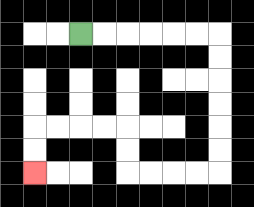{'start': '[3, 1]', 'end': '[1, 7]', 'path_directions': 'R,R,R,R,R,R,D,D,D,D,D,D,L,L,L,L,U,U,L,L,L,L,D,D', 'path_coordinates': '[[3, 1], [4, 1], [5, 1], [6, 1], [7, 1], [8, 1], [9, 1], [9, 2], [9, 3], [9, 4], [9, 5], [9, 6], [9, 7], [8, 7], [7, 7], [6, 7], [5, 7], [5, 6], [5, 5], [4, 5], [3, 5], [2, 5], [1, 5], [1, 6], [1, 7]]'}